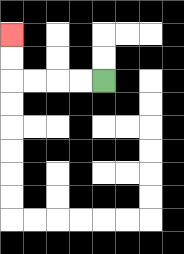{'start': '[4, 3]', 'end': '[0, 1]', 'path_directions': 'L,L,L,L,U,U', 'path_coordinates': '[[4, 3], [3, 3], [2, 3], [1, 3], [0, 3], [0, 2], [0, 1]]'}